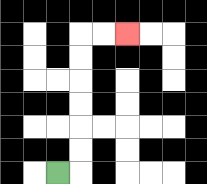{'start': '[2, 7]', 'end': '[5, 1]', 'path_directions': 'R,U,U,U,U,U,U,R,R', 'path_coordinates': '[[2, 7], [3, 7], [3, 6], [3, 5], [3, 4], [3, 3], [3, 2], [3, 1], [4, 1], [5, 1]]'}